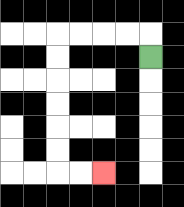{'start': '[6, 2]', 'end': '[4, 7]', 'path_directions': 'U,L,L,L,L,D,D,D,D,D,D,R,R', 'path_coordinates': '[[6, 2], [6, 1], [5, 1], [4, 1], [3, 1], [2, 1], [2, 2], [2, 3], [2, 4], [2, 5], [2, 6], [2, 7], [3, 7], [4, 7]]'}